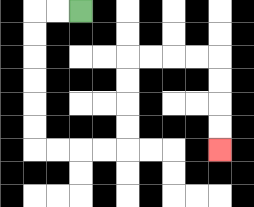{'start': '[3, 0]', 'end': '[9, 6]', 'path_directions': 'L,L,D,D,D,D,D,D,R,R,R,R,U,U,U,U,R,R,R,R,D,D,D,D', 'path_coordinates': '[[3, 0], [2, 0], [1, 0], [1, 1], [1, 2], [1, 3], [1, 4], [1, 5], [1, 6], [2, 6], [3, 6], [4, 6], [5, 6], [5, 5], [5, 4], [5, 3], [5, 2], [6, 2], [7, 2], [8, 2], [9, 2], [9, 3], [9, 4], [9, 5], [9, 6]]'}